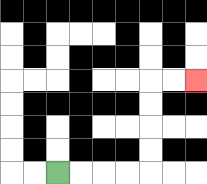{'start': '[2, 7]', 'end': '[8, 3]', 'path_directions': 'R,R,R,R,U,U,U,U,R,R', 'path_coordinates': '[[2, 7], [3, 7], [4, 7], [5, 7], [6, 7], [6, 6], [6, 5], [6, 4], [6, 3], [7, 3], [8, 3]]'}